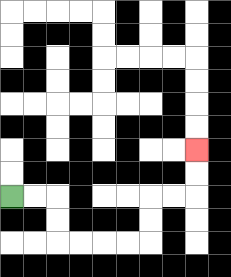{'start': '[0, 8]', 'end': '[8, 6]', 'path_directions': 'R,R,D,D,R,R,R,R,U,U,R,R,U,U', 'path_coordinates': '[[0, 8], [1, 8], [2, 8], [2, 9], [2, 10], [3, 10], [4, 10], [5, 10], [6, 10], [6, 9], [6, 8], [7, 8], [8, 8], [8, 7], [8, 6]]'}